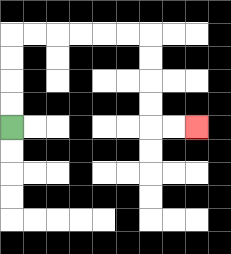{'start': '[0, 5]', 'end': '[8, 5]', 'path_directions': 'U,U,U,U,R,R,R,R,R,R,D,D,D,D,R,R', 'path_coordinates': '[[0, 5], [0, 4], [0, 3], [0, 2], [0, 1], [1, 1], [2, 1], [3, 1], [4, 1], [5, 1], [6, 1], [6, 2], [6, 3], [6, 4], [6, 5], [7, 5], [8, 5]]'}